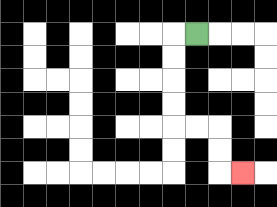{'start': '[8, 1]', 'end': '[10, 7]', 'path_directions': 'L,D,D,D,D,R,R,D,D,R', 'path_coordinates': '[[8, 1], [7, 1], [7, 2], [7, 3], [7, 4], [7, 5], [8, 5], [9, 5], [9, 6], [9, 7], [10, 7]]'}